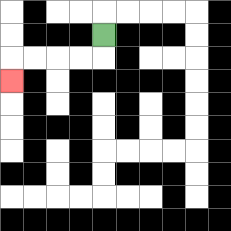{'start': '[4, 1]', 'end': '[0, 3]', 'path_directions': 'D,L,L,L,L,D', 'path_coordinates': '[[4, 1], [4, 2], [3, 2], [2, 2], [1, 2], [0, 2], [0, 3]]'}